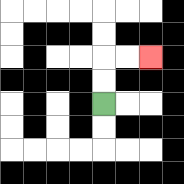{'start': '[4, 4]', 'end': '[6, 2]', 'path_directions': 'U,U,R,R', 'path_coordinates': '[[4, 4], [4, 3], [4, 2], [5, 2], [6, 2]]'}